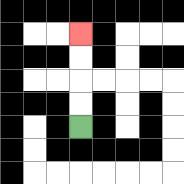{'start': '[3, 5]', 'end': '[3, 1]', 'path_directions': 'U,U,U,U', 'path_coordinates': '[[3, 5], [3, 4], [3, 3], [3, 2], [3, 1]]'}